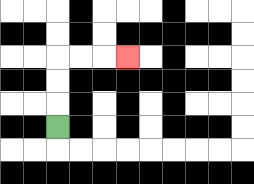{'start': '[2, 5]', 'end': '[5, 2]', 'path_directions': 'U,U,U,R,R,R', 'path_coordinates': '[[2, 5], [2, 4], [2, 3], [2, 2], [3, 2], [4, 2], [5, 2]]'}